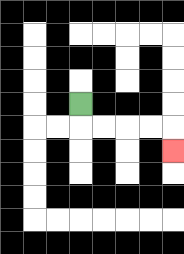{'start': '[3, 4]', 'end': '[7, 6]', 'path_directions': 'D,R,R,R,R,D', 'path_coordinates': '[[3, 4], [3, 5], [4, 5], [5, 5], [6, 5], [7, 5], [7, 6]]'}